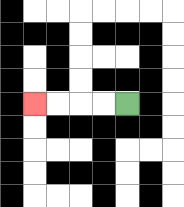{'start': '[5, 4]', 'end': '[1, 4]', 'path_directions': 'L,L,L,L', 'path_coordinates': '[[5, 4], [4, 4], [3, 4], [2, 4], [1, 4]]'}